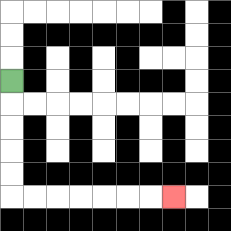{'start': '[0, 3]', 'end': '[7, 8]', 'path_directions': 'D,D,D,D,D,R,R,R,R,R,R,R', 'path_coordinates': '[[0, 3], [0, 4], [0, 5], [0, 6], [0, 7], [0, 8], [1, 8], [2, 8], [3, 8], [4, 8], [5, 8], [6, 8], [7, 8]]'}